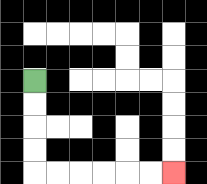{'start': '[1, 3]', 'end': '[7, 7]', 'path_directions': 'D,D,D,D,R,R,R,R,R,R', 'path_coordinates': '[[1, 3], [1, 4], [1, 5], [1, 6], [1, 7], [2, 7], [3, 7], [4, 7], [5, 7], [6, 7], [7, 7]]'}